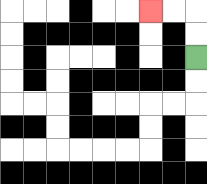{'start': '[8, 2]', 'end': '[6, 0]', 'path_directions': 'U,U,L,L', 'path_coordinates': '[[8, 2], [8, 1], [8, 0], [7, 0], [6, 0]]'}